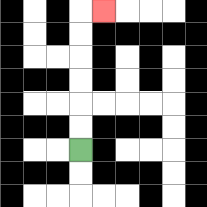{'start': '[3, 6]', 'end': '[4, 0]', 'path_directions': 'U,U,U,U,U,U,R', 'path_coordinates': '[[3, 6], [3, 5], [3, 4], [3, 3], [3, 2], [3, 1], [3, 0], [4, 0]]'}